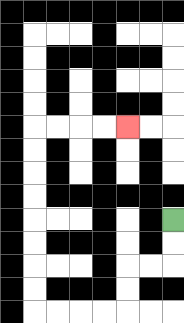{'start': '[7, 9]', 'end': '[5, 5]', 'path_directions': 'D,D,L,L,D,D,L,L,L,L,U,U,U,U,U,U,U,U,R,R,R,R', 'path_coordinates': '[[7, 9], [7, 10], [7, 11], [6, 11], [5, 11], [5, 12], [5, 13], [4, 13], [3, 13], [2, 13], [1, 13], [1, 12], [1, 11], [1, 10], [1, 9], [1, 8], [1, 7], [1, 6], [1, 5], [2, 5], [3, 5], [4, 5], [5, 5]]'}